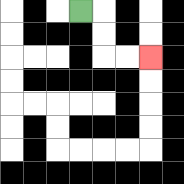{'start': '[3, 0]', 'end': '[6, 2]', 'path_directions': 'R,D,D,R,R', 'path_coordinates': '[[3, 0], [4, 0], [4, 1], [4, 2], [5, 2], [6, 2]]'}